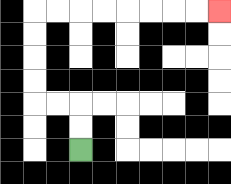{'start': '[3, 6]', 'end': '[9, 0]', 'path_directions': 'U,U,L,L,U,U,U,U,R,R,R,R,R,R,R,R', 'path_coordinates': '[[3, 6], [3, 5], [3, 4], [2, 4], [1, 4], [1, 3], [1, 2], [1, 1], [1, 0], [2, 0], [3, 0], [4, 0], [5, 0], [6, 0], [7, 0], [8, 0], [9, 0]]'}